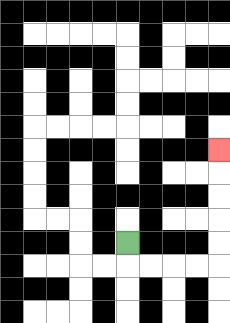{'start': '[5, 10]', 'end': '[9, 6]', 'path_directions': 'D,R,R,R,R,U,U,U,U,U', 'path_coordinates': '[[5, 10], [5, 11], [6, 11], [7, 11], [8, 11], [9, 11], [9, 10], [9, 9], [9, 8], [9, 7], [9, 6]]'}